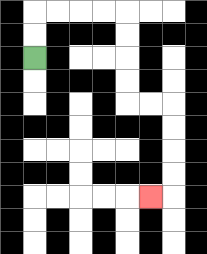{'start': '[1, 2]', 'end': '[6, 8]', 'path_directions': 'U,U,R,R,R,R,D,D,D,D,R,R,D,D,D,D,L', 'path_coordinates': '[[1, 2], [1, 1], [1, 0], [2, 0], [3, 0], [4, 0], [5, 0], [5, 1], [5, 2], [5, 3], [5, 4], [6, 4], [7, 4], [7, 5], [7, 6], [7, 7], [7, 8], [6, 8]]'}